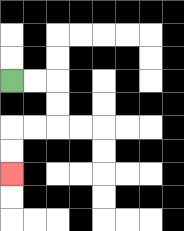{'start': '[0, 3]', 'end': '[0, 7]', 'path_directions': 'R,R,D,D,L,L,D,D', 'path_coordinates': '[[0, 3], [1, 3], [2, 3], [2, 4], [2, 5], [1, 5], [0, 5], [0, 6], [0, 7]]'}